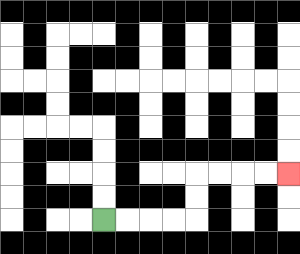{'start': '[4, 9]', 'end': '[12, 7]', 'path_directions': 'R,R,R,R,U,U,R,R,R,R', 'path_coordinates': '[[4, 9], [5, 9], [6, 9], [7, 9], [8, 9], [8, 8], [8, 7], [9, 7], [10, 7], [11, 7], [12, 7]]'}